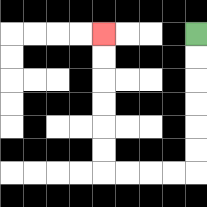{'start': '[8, 1]', 'end': '[4, 1]', 'path_directions': 'D,D,D,D,D,D,L,L,L,L,U,U,U,U,U,U', 'path_coordinates': '[[8, 1], [8, 2], [8, 3], [8, 4], [8, 5], [8, 6], [8, 7], [7, 7], [6, 7], [5, 7], [4, 7], [4, 6], [4, 5], [4, 4], [4, 3], [4, 2], [4, 1]]'}